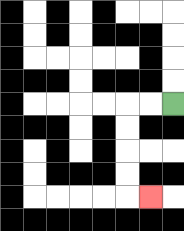{'start': '[7, 4]', 'end': '[6, 8]', 'path_directions': 'L,L,D,D,D,D,R', 'path_coordinates': '[[7, 4], [6, 4], [5, 4], [5, 5], [5, 6], [5, 7], [5, 8], [6, 8]]'}